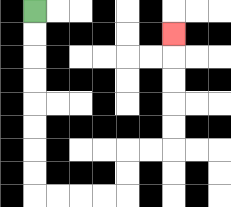{'start': '[1, 0]', 'end': '[7, 1]', 'path_directions': 'D,D,D,D,D,D,D,D,R,R,R,R,U,U,R,R,U,U,U,U,U', 'path_coordinates': '[[1, 0], [1, 1], [1, 2], [1, 3], [1, 4], [1, 5], [1, 6], [1, 7], [1, 8], [2, 8], [3, 8], [4, 8], [5, 8], [5, 7], [5, 6], [6, 6], [7, 6], [7, 5], [7, 4], [7, 3], [7, 2], [7, 1]]'}